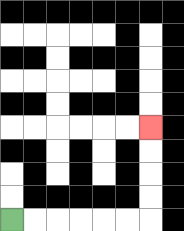{'start': '[0, 9]', 'end': '[6, 5]', 'path_directions': 'R,R,R,R,R,R,U,U,U,U', 'path_coordinates': '[[0, 9], [1, 9], [2, 9], [3, 9], [4, 9], [5, 9], [6, 9], [6, 8], [6, 7], [6, 6], [6, 5]]'}